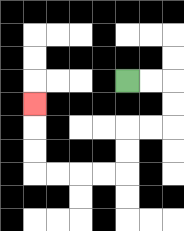{'start': '[5, 3]', 'end': '[1, 4]', 'path_directions': 'R,R,D,D,L,L,D,D,L,L,L,L,U,U,U', 'path_coordinates': '[[5, 3], [6, 3], [7, 3], [7, 4], [7, 5], [6, 5], [5, 5], [5, 6], [5, 7], [4, 7], [3, 7], [2, 7], [1, 7], [1, 6], [1, 5], [1, 4]]'}